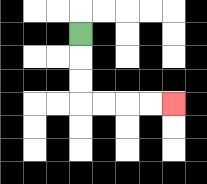{'start': '[3, 1]', 'end': '[7, 4]', 'path_directions': 'D,D,D,R,R,R,R', 'path_coordinates': '[[3, 1], [3, 2], [3, 3], [3, 4], [4, 4], [5, 4], [6, 4], [7, 4]]'}